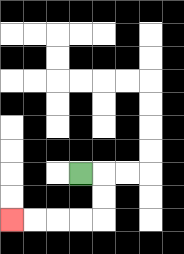{'start': '[3, 7]', 'end': '[0, 9]', 'path_directions': 'R,D,D,L,L,L,L', 'path_coordinates': '[[3, 7], [4, 7], [4, 8], [4, 9], [3, 9], [2, 9], [1, 9], [0, 9]]'}